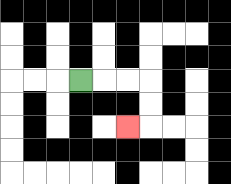{'start': '[3, 3]', 'end': '[5, 5]', 'path_directions': 'R,R,R,D,D,L', 'path_coordinates': '[[3, 3], [4, 3], [5, 3], [6, 3], [6, 4], [6, 5], [5, 5]]'}